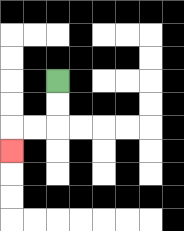{'start': '[2, 3]', 'end': '[0, 6]', 'path_directions': 'D,D,L,L,D', 'path_coordinates': '[[2, 3], [2, 4], [2, 5], [1, 5], [0, 5], [0, 6]]'}